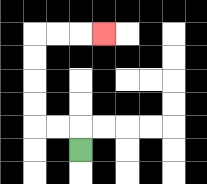{'start': '[3, 6]', 'end': '[4, 1]', 'path_directions': 'U,L,L,U,U,U,U,R,R,R', 'path_coordinates': '[[3, 6], [3, 5], [2, 5], [1, 5], [1, 4], [1, 3], [1, 2], [1, 1], [2, 1], [3, 1], [4, 1]]'}